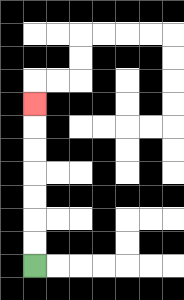{'start': '[1, 11]', 'end': '[1, 4]', 'path_directions': 'U,U,U,U,U,U,U', 'path_coordinates': '[[1, 11], [1, 10], [1, 9], [1, 8], [1, 7], [1, 6], [1, 5], [1, 4]]'}